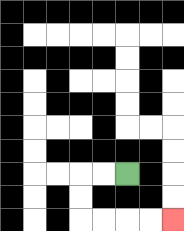{'start': '[5, 7]', 'end': '[7, 9]', 'path_directions': 'L,L,D,D,R,R,R,R', 'path_coordinates': '[[5, 7], [4, 7], [3, 7], [3, 8], [3, 9], [4, 9], [5, 9], [6, 9], [7, 9]]'}